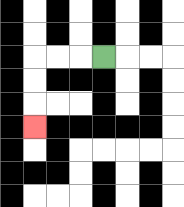{'start': '[4, 2]', 'end': '[1, 5]', 'path_directions': 'L,L,L,D,D,D', 'path_coordinates': '[[4, 2], [3, 2], [2, 2], [1, 2], [1, 3], [1, 4], [1, 5]]'}